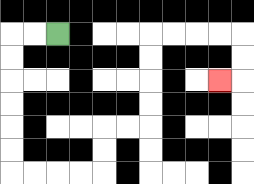{'start': '[2, 1]', 'end': '[9, 3]', 'path_directions': 'L,L,D,D,D,D,D,D,R,R,R,R,U,U,R,R,U,U,U,U,R,R,R,R,D,D,L', 'path_coordinates': '[[2, 1], [1, 1], [0, 1], [0, 2], [0, 3], [0, 4], [0, 5], [0, 6], [0, 7], [1, 7], [2, 7], [3, 7], [4, 7], [4, 6], [4, 5], [5, 5], [6, 5], [6, 4], [6, 3], [6, 2], [6, 1], [7, 1], [8, 1], [9, 1], [10, 1], [10, 2], [10, 3], [9, 3]]'}